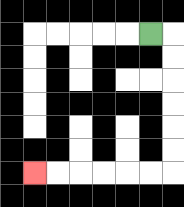{'start': '[6, 1]', 'end': '[1, 7]', 'path_directions': 'R,D,D,D,D,D,D,L,L,L,L,L,L', 'path_coordinates': '[[6, 1], [7, 1], [7, 2], [7, 3], [7, 4], [7, 5], [7, 6], [7, 7], [6, 7], [5, 7], [4, 7], [3, 7], [2, 7], [1, 7]]'}